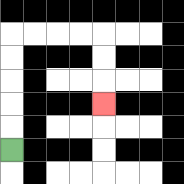{'start': '[0, 6]', 'end': '[4, 4]', 'path_directions': 'U,U,U,U,U,R,R,R,R,D,D,D', 'path_coordinates': '[[0, 6], [0, 5], [0, 4], [0, 3], [0, 2], [0, 1], [1, 1], [2, 1], [3, 1], [4, 1], [4, 2], [4, 3], [4, 4]]'}